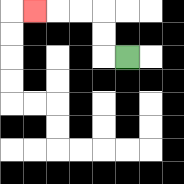{'start': '[5, 2]', 'end': '[1, 0]', 'path_directions': 'L,U,U,L,L,L', 'path_coordinates': '[[5, 2], [4, 2], [4, 1], [4, 0], [3, 0], [2, 0], [1, 0]]'}